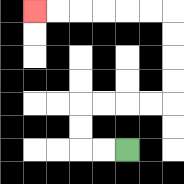{'start': '[5, 6]', 'end': '[1, 0]', 'path_directions': 'L,L,U,U,R,R,R,R,U,U,U,U,L,L,L,L,L,L', 'path_coordinates': '[[5, 6], [4, 6], [3, 6], [3, 5], [3, 4], [4, 4], [5, 4], [6, 4], [7, 4], [7, 3], [7, 2], [7, 1], [7, 0], [6, 0], [5, 0], [4, 0], [3, 0], [2, 0], [1, 0]]'}